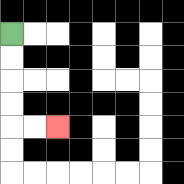{'start': '[0, 1]', 'end': '[2, 5]', 'path_directions': 'D,D,D,D,R,R', 'path_coordinates': '[[0, 1], [0, 2], [0, 3], [0, 4], [0, 5], [1, 5], [2, 5]]'}